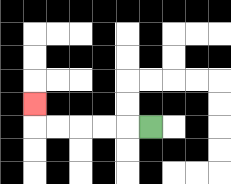{'start': '[6, 5]', 'end': '[1, 4]', 'path_directions': 'L,L,L,L,L,U', 'path_coordinates': '[[6, 5], [5, 5], [4, 5], [3, 5], [2, 5], [1, 5], [1, 4]]'}